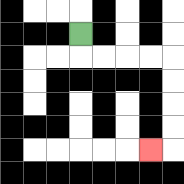{'start': '[3, 1]', 'end': '[6, 6]', 'path_directions': 'D,R,R,R,R,D,D,D,D,L', 'path_coordinates': '[[3, 1], [3, 2], [4, 2], [5, 2], [6, 2], [7, 2], [7, 3], [7, 4], [7, 5], [7, 6], [6, 6]]'}